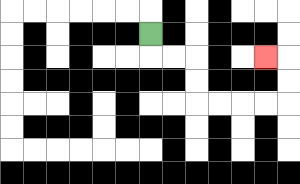{'start': '[6, 1]', 'end': '[11, 2]', 'path_directions': 'D,R,R,D,D,R,R,R,R,U,U,L', 'path_coordinates': '[[6, 1], [6, 2], [7, 2], [8, 2], [8, 3], [8, 4], [9, 4], [10, 4], [11, 4], [12, 4], [12, 3], [12, 2], [11, 2]]'}